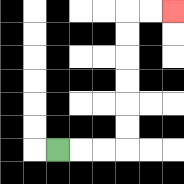{'start': '[2, 6]', 'end': '[7, 0]', 'path_directions': 'R,R,R,U,U,U,U,U,U,R,R', 'path_coordinates': '[[2, 6], [3, 6], [4, 6], [5, 6], [5, 5], [5, 4], [5, 3], [5, 2], [5, 1], [5, 0], [6, 0], [7, 0]]'}